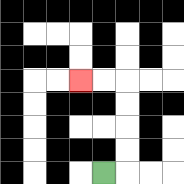{'start': '[4, 7]', 'end': '[3, 3]', 'path_directions': 'R,U,U,U,U,L,L', 'path_coordinates': '[[4, 7], [5, 7], [5, 6], [5, 5], [5, 4], [5, 3], [4, 3], [3, 3]]'}